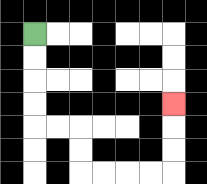{'start': '[1, 1]', 'end': '[7, 4]', 'path_directions': 'D,D,D,D,R,R,D,D,R,R,R,R,U,U,U', 'path_coordinates': '[[1, 1], [1, 2], [1, 3], [1, 4], [1, 5], [2, 5], [3, 5], [3, 6], [3, 7], [4, 7], [5, 7], [6, 7], [7, 7], [7, 6], [7, 5], [7, 4]]'}